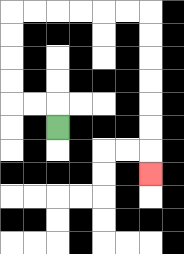{'start': '[2, 5]', 'end': '[6, 7]', 'path_directions': 'U,L,L,U,U,U,U,R,R,R,R,R,R,D,D,D,D,D,D,D', 'path_coordinates': '[[2, 5], [2, 4], [1, 4], [0, 4], [0, 3], [0, 2], [0, 1], [0, 0], [1, 0], [2, 0], [3, 0], [4, 0], [5, 0], [6, 0], [6, 1], [6, 2], [6, 3], [6, 4], [6, 5], [6, 6], [6, 7]]'}